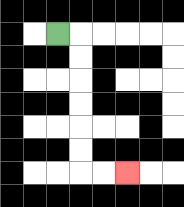{'start': '[2, 1]', 'end': '[5, 7]', 'path_directions': 'R,D,D,D,D,D,D,R,R', 'path_coordinates': '[[2, 1], [3, 1], [3, 2], [3, 3], [3, 4], [3, 5], [3, 6], [3, 7], [4, 7], [5, 7]]'}